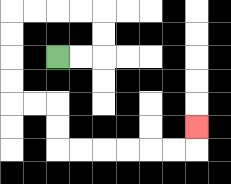{'start': '[2, 2]', 'end': '[8, 5]', 'path_directions': 'R,R,U,U,L,L,L,L,D,D,D,D,R,R,D,D,R,R,R,R,R,R,U', 'path_coordinates': '[[2, 2], [3, 2], [4, 2], [4, 1], [4, 0], [3, 0], [2, 0], [1, 0], [0, 0], [0, 1], [0, 2], [0, 3], [0, 4], [1, 4], [2, 4], [2, 5], [2, 6], [3, 6], [4, 6], [5, 6], [6, 6], [7, 6], [8, 6], [8, 5]]'}